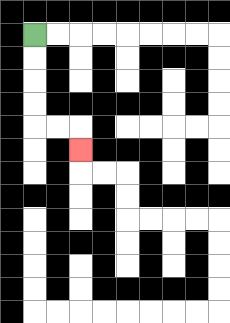{'start': '[1, 1]', 'end': '[3, 6]', 'path_directions': 'D,D,D,D,R,R,D', 'path_coordinates': '[[1, 1], [1, 2], [1, 3], [1, 4], [1, 5], [2, 5], [3, 5], [3, 6]]'}